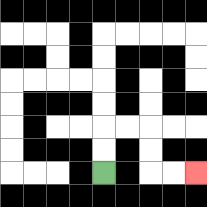{'start': '[4, 7]', 'end': '[8, 7]', 'path_directions': 'U,U,R,R,D,D,R,R', 'path_coordinates': '[[4, 7], [4, 6], [4, 5], [5, 5], [6, 5], [6, 6], [6, 7], [7, 7], [8, 7]]'}